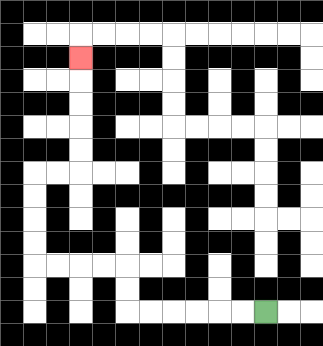{'start': '[11, 13]', 'end': '[3, 2]', 'path_directions': 'L,L,L,L,L,L,U,U,L,L,L,L,U,U,U,U,R,R,U,U,U,U,U', 'path_coordinates': '[[11, 13], [10, 13], [9, 13], [8, 13], [7, 13], [6, 13], [5, 13], [5, 12], [5, 11], [4, 11], [3, 11], [2, 11], [1, 11], [1, 10], [1, 9], [1, 8], [1, 7], [2, 7], [3, 7], [3, 6], [3, 5], [3, 4], [3, 3], [3, 2]]'}